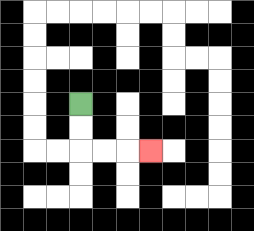{'start': '[3, 4]', 'end': '[6, 6]', 'path_directions': 'D,D,R,R,R', 'path_coordinates': '[[3, 4], [3, 5], [3, 6], [4, 6], [5, 6], [6, 6]]'}